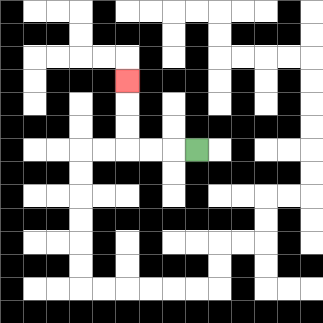{'start': '[8, 6]', 'end': '[5, 3]', 'path_directions': 'L,L,L,U,U,U', 'path_coordinates': '[[8, 6], [7, 6], [6, 6], [5, 6], [5, 5], [5, 4], [5, 3]]'}